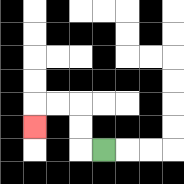{'start': '[4, 6]', 'end': '[1, 5]', 'path_directions': 'L,U,U,L,L,D', 'path_coordinates': '[[4, 6], [3, 6], [3, 5], [3, 4], [2, 4], [1, 4], [1, 5]]'}